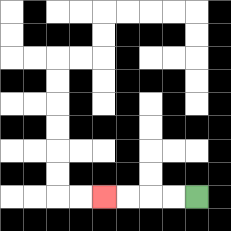{'start': '[8, 8]', 'end': '[4, 8]', 'path_directions': 'L,L,L,L', 'path_coordinates': '[[8, 8], [7, 8], [6, 8], [5, 8], [4, 8]]'}